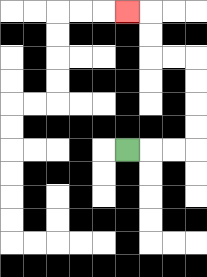{'start': '[5, 6]', 'end': '[5, 0]', 'path_directions': 'R,R,R,U,U,U,U,L,L,U,U,L', 'path_coordinates': '[[5, 6], [6, 6], [7, 6], [8, 6], [8, 5], [8, 4], [8, 3], [8, 2], [7, 2], [6, 2], [6, 1], [6, 0], [5, 0]]'}